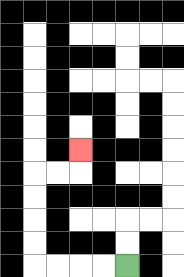{'start': '[5, 11]', 'end': '[3, 6]', 'path_directions': 'L,L,L,L,U,U,U,U,R,R,U', 'path_coordinates': '[[5, 11], [4, 11], [3, 11], [2, 11], [1, 11], [1, 10], [1, 9], [1, 8], [1, 7], [2, 7], [3, 7], [3, 6]]'}